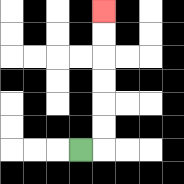{'start': '[3, 6]', 'end': '[4, 0]', 'path_directions': 'R,U,U,U,U,U,U', 'path_coordinates': '[[3, 6], [4, 6], [4, 5], [4, 4], [4, 3], [4, 2], [4, 1], [4, 0]]'}